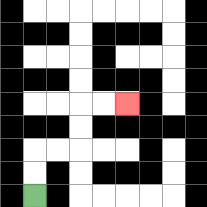{'start': '[1, 8]', 'end': '[5, 4]', 'path_directions': 'U,U,R,R,U,U,R,R', 'path_coordinates': '[[1, 8], [1, 7], [1, 6], [2, 6], [3, 6], [3, 5], [3, 4], [4, 4], [5, 4]]'}